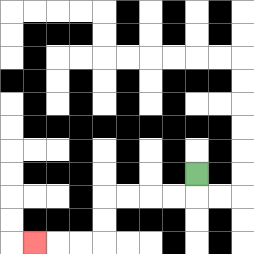{'start': '[8, 7]', 'end': '[1, 10]', 'path_directions': 'D,L,L,L,L,D,D,L,L,L', 'path_coordinates': '[[8, 7], [8, 8], [7, 8], [6, 8], [5, 8], [4, 8], [4, 9], [4, 10], [3, 10], [2, 10], [1, 10]]'}